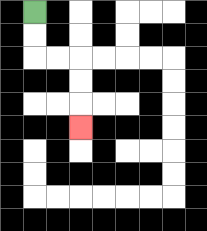{'start': '[1, 0]', 'end': '[3, 5]', 'path_directions': 'D,D,R,R,D,D,D', 'path_coordinates': '[[1, 0], [1, 1], [1, 2], [2, 2], [3, 2], [3, 3], [3, 4], [3, 5]]'}